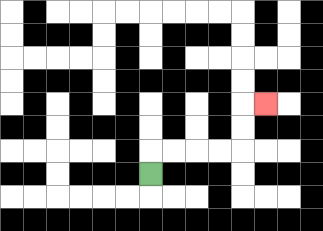{'start': '[6, 7]', 'end': '[11, 4]', 'path_directions': 'U,R,R,R,R,U,U,R', 'path_coordinates': '[[6, 7], [6, 6], [7, 6], [8, 6], [9, 6], [10, 6], [10, 5], [10, 4], [11, 4]]'}